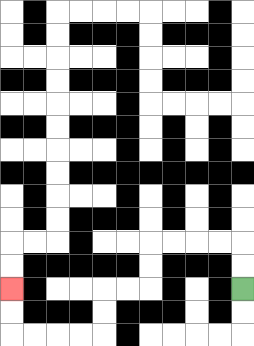{'start': '[10, 12]', 'end': '[0, 12]', 'path_directions': 'U,U,L,L,L,L,D,D,L,L,D,D,L,L,L,L,U,U', 'path_coordinates': '[[10, 12], [10, 11], [10, 10], [9, 10], [8, 10], [7, 10], [6, 10], [6, 11], [6, 12], [5, 12], [4, 12], [4, 13], [4, 14], [3, 14], [2, 14], [1, 14], [0, 14], [0, 13], [0, 12]]'}